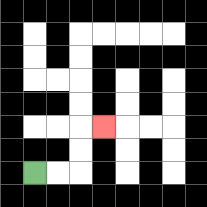{'start': '[1, 7]', 'end': '[4, 5]', 'path_directions': 'R,R,U,U,R', 'path_coordinates': '[[1, 7], [2, 7], [3, 7], [3, 6], [3, 5], [4, 5]]'}